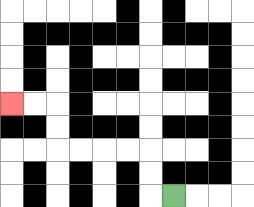{'start': '[7, 8]', 'end': '[0, 4]', 'path_directions': 'L,U,U,L,L,L,L,U,U,L,L', 'path_coordinates': '[[7, 8], [6, 8], [6, 7], [6, 6], [5, 6], [4, 6], [3, 6], [2, 6], [2, 5], [2, 4], [1, 4], [0, 4]]'}